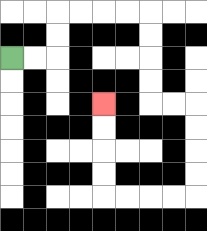{'start': '[0, 2]', 'end': '[4, 4]', 'path_directions': 'R,R,U,U,R,R,R,R,D,D,D,D,R,R,D,D,D,D,L,L,L,L,U,U,U,U', 'path_coordinates': '[[0, 2], [1, 2], [2, 2], [2, 1], [2, 0], [3, 0], [4, 0], [5, 0], [6, 0], [6, 1], [6, 2], [6, 3], [6, 4], [7, 4], [8, 4], [8, 5], [8, 6], [8, 7], [8, 8], [7, 8], [6, 8], [5, 8], [4, 8], [4, 7], [4, 6], [4, 5], [4, 4]]'}